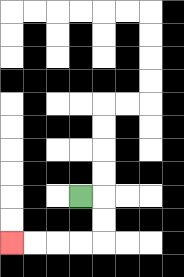{'start': '[3, 8]', 'end': '[0, 10]', 'path_directions': 'R,D,D,L,L,L,L', 'path_coordinates': '[[3, 8], [4, 8], [4, 9], [4, 10], [3, 10], [2, 10], [1, 10], [0, 10]]'}